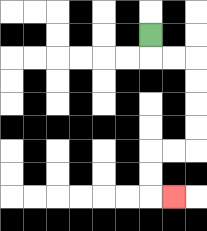{'start': '[6, 1]', 'end': '[7, 8]', 'path_directions': 'D,R,R,D,D,D,D,L,L,D,D,R', 'path_coordinates': '[[6, 1], [6, 2], [7, 2], [8, 2], [8, 3], [8, 4], [8, 5], [8, 6], [7, 6], [6, 6], [6, 7], [6, 8], [7, 8]]'}